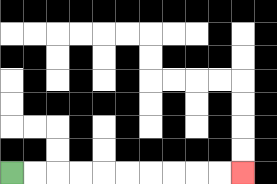{'start': '[0, 7]', 'end': '[10, 7]', 'path_directions': 'R,R,R,R,R,R,R,R,R,R', 'path_coordinates': '[[0, 7], [1, 7], [2, 7], [3, 7], [4, 7], [5, 7], [6, 7], [7, 7], [8, 7], [9, 7], [10, 7]]'}